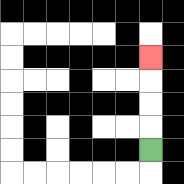{'start': '[6, 6]', 'end': '[6, 2]', 'path_directions': 'U,U,U,U', 'path_coordinates': '[[6, 6], [6, 5], [6, 4], [6, 3], [6, 2]]'}